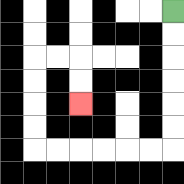{'start': '[7, 0]', 'end': '[3, 4]', 'path_directions': 'D,D,D,D,D,D,L,L,L,L,L,L,U,U,U,U,R,R,D,D', 'path_coordinates': '[[7, 0], [7, 1], [7, 2], [7, 3], [7, 4], [7, 5], [7, 6], [6, 6], [5, 6], [4, 6], [3, 6], [2, 6], [1, 6], [1, 5], [1, 4], [1, 3], [1, 2], [2, 2], [3, 2], [3, 3], [3, 4]]'}